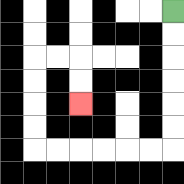{'start': '[7, 0]', 'end': '[3, 4]', 'path_directions': 'D,D,D,D,D,D,L,L,L,L,L,L,U,U,U,U,R,R,D,D', 'path_coordinates': '[[7, 0], [7, 1], [7, 2], [7, 3], [7, 4], [7, 5], [7, 6], [6, 6], [5, 6], [4, 6], [3, 6], [2, 6], [1, 6], [1, 5], [1, 4], [1, 3], [1, 2], [2, 2], [3, 2], [3, 3], [3, 4]]'}